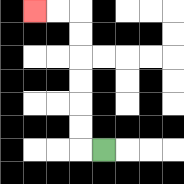{'start': '[4, 6]', 'end': '[1, 0]', 'path_directions': 'L,U,U,U,U,U,U,L,L', 'path_coordinates': '[[4, 6], [3, 6], [3, 5], [3, 4], [3, 3], [3, 2], [3, 1], [3, 0], [2, 0], [1, 0]]'}